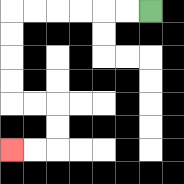{'start': '[6, 0]', 'end': '[0, 6]', 'path_directions': 'L,L,L,L,L,L,D,D,D,D,R,R,D,D,L,L', 'path_coordinates': '[[6, 0], [5, 0], [4, 0], [3, 0], [2, 0], [1, 0], [0, 0], [0, 1], [0, 2], [0, 3], [0, 4], [1, 4], [2, 4], [2, 5], [2, 6], [1, 6], [0, 6]]'}